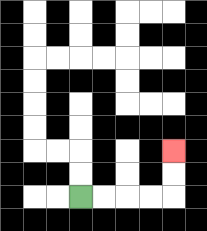{'start': '[3, 8]', 'end': '[7, 6]', 'path_directions': 'R,R,R,R,U,U', 'path_coordinates': '[[3, 8], [4, 8], [5, 8], [6, 8], [7, 8], [7, 7], [7, 6]]'}